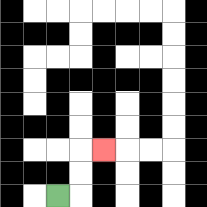{'start': '[2, 8]', 'end': '[4, 6]', 'path_directions': 'R,U,U,R', 'path_coordinates': '[[2, 8], [3, 8], [3, 7], [3, 6], [4, 6]]'}